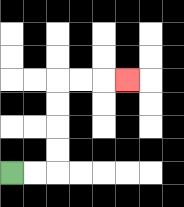{'start': '[0, 7]', 'end': '[5, 3]', 'path_directions': 'R,R,U,U,U,U,R,R,R', 'path_coordinates': '[[0, 7], [1, 7], [2, 7], [2, 6], [2, 5], [2, 4], [2, 3], [3, 3], [4, 3], [5, 3]]'}